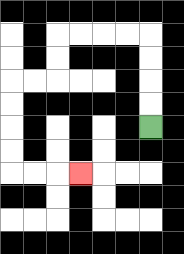{'start': '[6, 5]', 'end': '[3, 7]', 'path_directions': 'U,U,U,U,L,L,L,L,D,D,L,L,D,D,D,D,R,R,R', 'path_coordinates': '[[6, 5], [6, 4], [6, 3], [6, 2], [6, 1], [5, 1], [4, 1], [3, 1], [2, 1], [2, 2], [2, 3], [1, 3], [0, 3], [0, 4], [0, 5], [0, 6], [0, 7], [1, 7], [2, 7], [3, 7]]'}